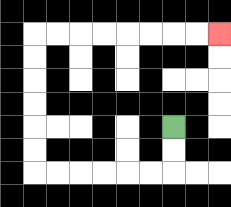{'start': '[7, 5]', 'end': '[9, 1]', 'path_directions': 'D,D,L,L,L,L,L,L,U,U,U,U,U,U,R,R,R,R,R,R,R,R', 'path_coordinates': '[[7, 5], [7, 6], [7, 7], [6, 7], [5, 7], [4, 7], [3, 7], [2, 7], [1, 7], [1, 6], [1, 5], [1, 4], [1, 3], [1, 2], [1, 1], [2, 1], [3, 1], [4, 1], [5, 1], [6, 1], [7, 1], [8, 1], [9, 1]]'}